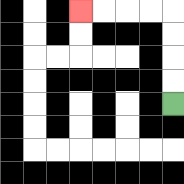{'start': '[7, 4]', 'end': '[3, 0]', 'path_directions': 'U,U,U,U,L,L,L,L', 'path_coordinates': '[[7, 4], [7, 3], [7, 2], [7, 1], [7, 0], [6, 0], [5, 0], [4, 0], [3, 0]]'}